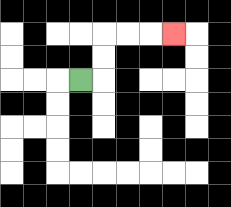{'start': '[3, 3]', 'end': '[7, 1]', 'path_directions': 'R,U,U,R,R,R', 'path_coordinates': '[[3, 3], [4, 3], [4, 2], [4, 1], [5, 1], [6, 1], [7, 1]]'}